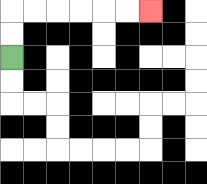{'start': '[0, 2]', 'end': '[6, 0]', 'path_directions': 'U,U,R,R,R,R,R,R', 'path_coordinates': '[[0, 2], [0, 1], [0, 0], [1, 0], [2, 0], [3, 0], [4, 0], [5, 0], [6, 0]]'}